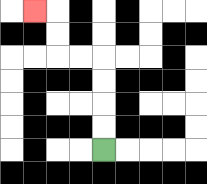{'start': '[4, 6]', 'end': '[1, 0]', 'path_directions': 'U,U,U,U,L,L,U,U,L', 'path_coordinates': '[[4, 6], [4, 5], [4, 4], [4, 3], [4, 2], [3, 2], [2, 2], [2, 1], [2, 0], [1, 0]]'}